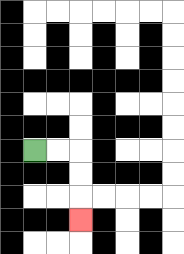{'start': '[1, 6]', 'end': '[3, 9]', 'path_directions': 'R,R,D,D,D', 'path_coordinates': '[[1, 6], [2, 6], [3, 6], [3, 7], [3, 8], [3, 9]]'}